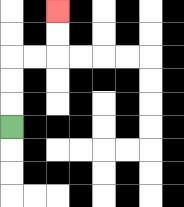{'start': '[0, 5]', 'end': '[2, 0]', 'path_directions': 'U,U,U,R,R,U,U', 'path_coordinates': '[[0, 5], [0, 4], [0, 3], [0, 2], [1, 2], [2, 2], [2, 1], [2, 0]]'}